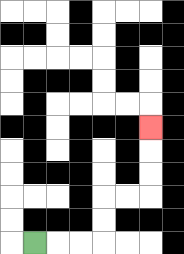{'start': '[1, 10]', 'end': '[6, 5]', 'path_directions': 'R,R,R,U,U,R,R,U,U,U', 'path_coordinates': '[[1, 10], [2, 10], [3, 10], [4, 10], [4, 9], [4, 8], [5, 8], [6, 8], [6, 7], [6, 6], [6, 5]]'}